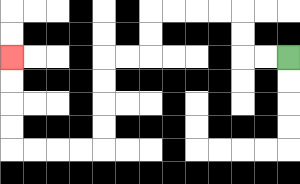{'start': '[12, 2]', 'end': '[0, 2]', 'path_directions': 'L,L,U,U,L,L,L,L,D,D,L,L,D,D,D,D,L,L,L,L,U,U,U,U', 'path_coordinates': '[[12, 2], [11, 2], [10, 2], [10, 1], [10, 0], [9, 0], [8, 0], [7, 0], [6, 0], [6, 1], [6, 2], [5, 2], [4, 2], [4, 3], [4, 4], [4, 5], [4, 6], [3, 6], [2, 6], [1, 6], [0, 6], [0, 5], [0, 4], [0, 3], [0, 2]]'}